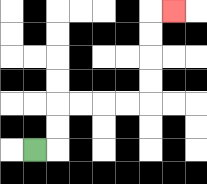{'start': '[1, 6]', 'end': '[7, 0]', 'path_directions': 'R,U,U,R,R,R,R,U,U,U,U,R', 'path_coordinates': '[[1, 6], [2, 6], [2, 5], [2, 4], [3, 4], [4, 4], [5, 4], [6, 4], [6, 3], [6, 2], [6, 1], [6, 0], [7, 0]]'}